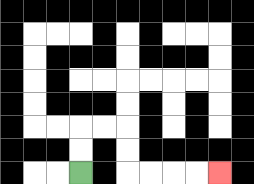{'start': '[3, 7]', 'end': '[9, 7]', 'path_directions': 'U,U,R,R,D,D,R,R,R,R', 'path_coordinates': '[[3, 7], [3, 6], [3, 5], [4, 5], [5, 5], [5, 6], [5, 7], [6, 7], [7, 7], [8, 7], [9, 7]]'}